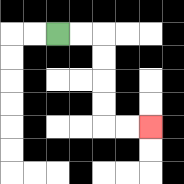{'start': '[2, 1]', 'end': '[6, 5]', 'path_directions': 'R,R,D,D,D,D,R,R', 'path_coordinates': '[[2, 1], [3, 1], [4, 1], [4, 2], [4, 3], [4, 4], [4, 5], [5, 5], [6, 5]]'}